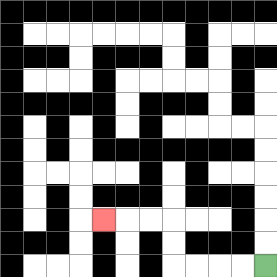{'start': '[11, 11]', 'end': '[4, 9]', 'path_directions': 'L,L,L,L,U,U,L,L,L', 'path_coordinates': '[[11, 11], [10, 11], [9, 11], [8, 11], [7, 11], [7, 10], [7, 9], [6, 9], [5, 9], [4, 9]]'}